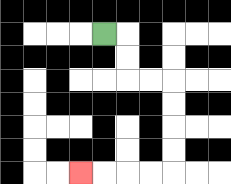{'start': '[4, 1]', 'end': '[3, 7]', 'path_directions': 'R,D,D,R,R,D,D,D,D,L,L,L,L', 'path_coordinates': '[[4, 1], [5, 1], [5, 2], [5, 3], [6, 3], [7, 3], [7, 4], [7, 5], [7, 6], [7, 7], [6, 7], [5, 7], [4, 7], [3, 7]]'}